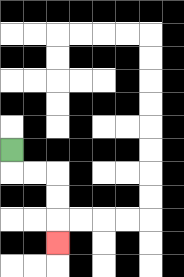{'start': '[0, 6]', 'end': '[2, 10]', 'path_directions': 'D,R,R,D,D,D', 'path_coordinates': '[[0, 6], [0, 7], [1, 7], [2, 7], [2, 8], [2, 9], [2, 10]]'}